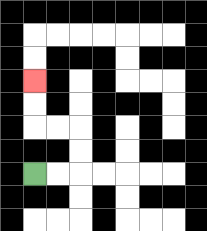{'start': '[1, 7]', 'end': '[1, 3]', 'path_directions': 'R,R,U,U,L,L,U,U', 'path_coordinates': '[[1, 7], [2, 7], [3, 7], [3, 6], [3, 5], [2, 5], [1, 5], [1, 4], [1, 3]]'}